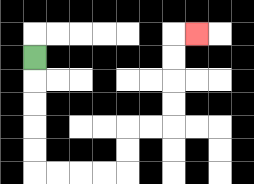{'start': '[1, 2]', 'end': '[8, 1]', 'path_directions': 'D,D,D,D,D,R,R,R,R,U,U,R,R,U,U,U,U,R', 'path_coordinates': '[[1, 2], [1, 3], [1, 4], [1, 5], [1, 6], [1, 7], [2, 7], [3, 7], [4, 7], [5, 7], [5, 6], [5, 5], [6, 5], [7, 5], [7, 4], [7, 3], [7, 2], [7, 1], [8, 1]]'}